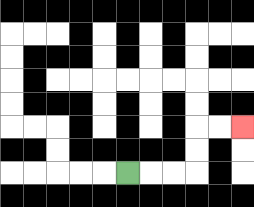{'start': '[5, 7]', 'end': '[10, 5]', 'path_directions': 'R,R,R,U,U,R,R', 'path_coordinates': '[[5, 7], [6, 7], [7, 7], [8, 7], [8, 6], [8, 5], [9, 5], [10, 5]]'}